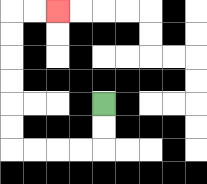{'start': '[4, 4]', 'end': '[2, 0]', 'path_directions': 'D,D,L,L,L,L,U,U,U,U,U,U,R,R', 'path_coordinates': '[[4, 4], [4, 5], [4, 6], [3, 6], [2, 6], [1, 6], [0, 6], [0, 5], [0, 4], [0, 3], [0, 2], [0, 1], [0, 0], [1, 0], [2, 0]]'}